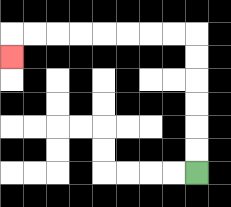{'start': '[8, 7]', 'end': '[0, 2]', 'path_directions': 'U,U,U,U,U,U,L,L,L,L,L,L,L,L,D', 'path_coordinates': '[[8, 7], [8, 6], [8, 5], [8, 4], [8, 3], [8, 2], [8, 1], [7, 1], [6, 1], [5, 1], [4, 1], [3, 1], [2, 1], [1, 1], [0, 1], [0, 2]]'}